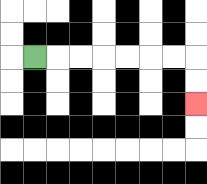{'start': '[1, 2]', 'end': '[8, 4]', 'path_directions': 'R,R,R,R,R,R,R,D,D', 'path_coordinates': '[[1, 2], [2, 2], [3, 2], [4, 2], [5, 2], [6, 2], [7, 2], [8, 2], [8, 3], [8, 4]]'}